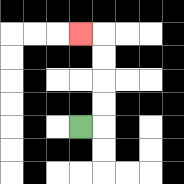{'start': '[3, 5]', 'end': '[3, 1]', 'path_directions': 'R,U,U,U,U,L', 'path_coordinates': '[[3, 5], [4, 5], [4, 4], [4, 3], [4, 2], [4, 1], [3, 1]]'}